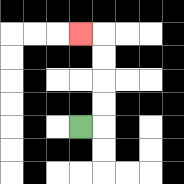{'start': '[3, 5]', 'end': '[3, 1]', 'path_directions': 'R,U,U,U,U,L', 'path_coordinates': '[[3, 5], [4, 5], [4, 4], [4, 3], [4, 2], [4, 1], [3, 1]]'}